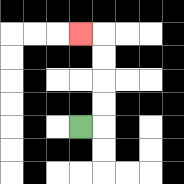{'start': '[3, 5]', 'end': '[3, 1]', 'path_directions': 'R,U,U,U,U,L', 'path_coordinates': '[[3, 5], [4, 5], [4, 4], [4, 3], [4, 2], [4, 1], [3, 1]]'}